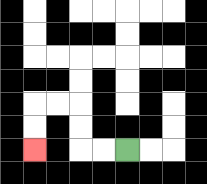{'start': '[5, 6]', 'end': '[1, 6]', 'path_directions': 'L,L,U,U,L,L,D,D', 'path_coordinates': '[[5, 6], [4, 6], [3, 6], [3, 5], [3, 4], [2, 4], [1, 4], [1, 5], [1, 6]]'}